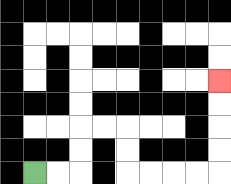{'start': '[1, 7]', 'end': '[9, 3]', 'path_directions': 'R,R,U,U,R,R,D,D,R,R,R,R,U,U,U,U', 'path_coordinates': '[[1, 7], [2, 7], [3, 7], [3, 6], [3, 5], [4, 5], [5, 5], [5, 6], [5, 7], [6, 7], [7, 7], [8, 7], [9, 7], [9, 6], [9, 5], [9, 4], [9, 3]]'}